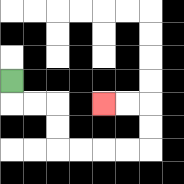{'start': '[0, 3]', 'end': '[4, 4]', 'path_directions': 'D,R,R,D,D,R,R,R,R,U,U,L,L', 'path_coordinates': '[[0, 3], [0, 4], [1, 4], [2, 4], [2, 5], [2, 6], [3, 6], [4, 6], [5, 6], [6, 6], [6, 5], [6, 4], [5, 4], [4, 4]]'}